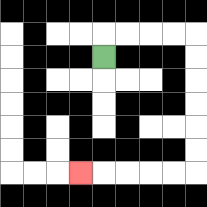{'start': '[4, 2]', 'end': '[3, 7]', 'path_directions': 'U,R,R,R,R,D,D,D,D,D,D,L,L,L,L,L', 'path_coordinates': '[[4, 2], [4, 1], [5, 1], [6, 1], [7, 1], [8, 1], [8, 2], [8, 3], [8, 4], [8, 5], [8, 6], [8, 7], [7, 7], [6, 7], [5, 7], [4, 7], [3, 7]]'}